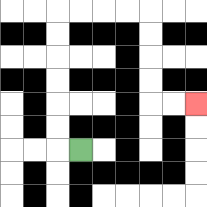{'start': '[3, 6]', 'end': '[8, 4]', 'path_directions': 'L,U,U,U,U,U,U,R,R,R,R,D,D,D,D,R,R', 'path_coordinates': '[[3, 6], [2, 6], [2, 5], [2, 4], [2, 3], [2, 2], [2, 1], [2, 0], [3, 0], [4, 0], [5, 0], [6, 0], [6, 1], [6, 2], [6, 3], [6, 4], [7, 4], [8, 4]]'}